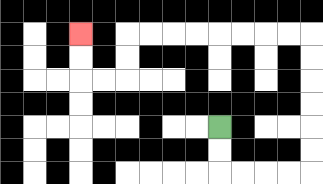{'start': '[9, 5]', 'end': '[3, 1]', 'path_directions': 'D,D,R,R,R,R,U,U,U,U,U,U,L,L,L,L,L,L,L,L,D,D,L,L,U,U', 'path_coordinates': '[[9, 5], [9, 6], [9, 7], [10, 7], [11, 7], [12, 7], [13, 7], [13, 6], [13, 5], [13, 4], [13, 3], [13, 2], [13, 1], [12, 1], [11, 1], [10, 1], [9, 1], [8, 1], [7, 1], [6, 1], [5, 1], [5, 2], [5, 3], [4, 3], [3, 3], [3, 2], [3, 1]]'}